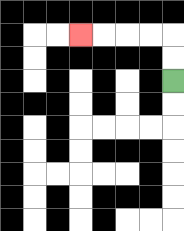{'start': '[7, 3]', 'end': '[3, 1]', 'path_directions': 'U,U,L,L,L,L', 'path_coordinates': '[[7, 3], [7, 2], [7, 1], [6, 1], [5, 1], [4, 1], [3, 1]]'}